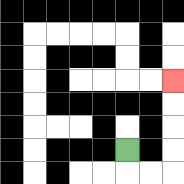{'start': '[5, 6]', 'end': '[7, 3]', 'path_directions': 'D,R,R,U,U,U,U', 'path_coordinates': '[[5, 6], [5, 7], [6, 7], [7, 7], [7, 6], [7, 5], [7, 4], [7, 3]]'}